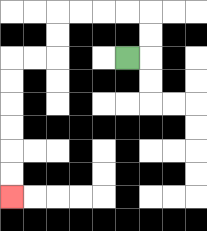{'start': '[5, 2]', 'end': '[0, 8]', 'path_directions': 'R,U,U,L,L,L,L,D,D,L,L,D,D,D,D,D,D', 'path_coordinates': '[[5, 2], [6, 2], [6, 1], [6, 0], [5, 0], [4, 0], [3, 0], [2, 0], [2, 1], [2, 2], [1, 2], [0, 2], [0, 3], [0, 4], [0, 5], [0, 6], [0, 7], [0, 8]]'}